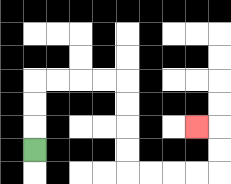{'start': '[1, 6]', 'end': '[8, 5]', 'path_directions': 'U,U,U,R,R,R,R,D,D,D,D,R,R,R,R,U,U,L', 'path_coordinates': '[[1, 6], [1, 5], [1, 4], [1, 3], [2, 3], [3, 3], [4, 3], [5, 3], [5, 4], [5, 5], [5, 6], [5, 7], [6, 7], [7, 7], [8, 7], [9, 7], [9, 6], [9, 5], [8, 5]]'}